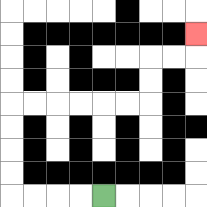{'start': '[4, 8]', 'end': '[8, 1]', 'path_directions': 'L,L,L,L,U,U,U,U,R,R,R,R,R,R,U,U,R,R,U', 'path_coordinates': '[[4, 8], [3, 8], [2, 8], [1, 8], [0, 8], [0, 7], [0, 6], [0, 5], [0, 4], [1, 4], [2, 4], [3, 4], [4, 4], [5, 4], [6, 4], [6, 3], [6, 2], [7, 2], [8, 2], [8, 1]]'}